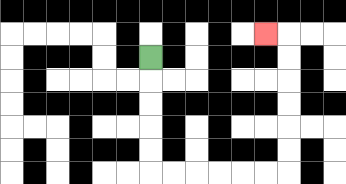{'start': '[6, 2]', 'end': '[11, 1]', 'path_directions': 'D,D,D,D,D,R,R,R,R,R,R,U,U,U,U,U,U,L', 'path_coordinates': '[[6, 2], [6, 3], [6, 4], [6, 5], [6, 6], [6, 7], [7, 7], [8, 7], [9, 7], [10, 7], [11, 7], [12, 7], [12, 6], [12, 5], [12, 4], [12, 3], [12, 2], [12, 1], [11, 1]]'}